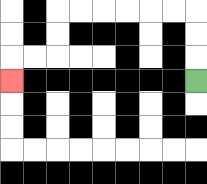{'start': '[8, 3]', 'end': '[0, 3]', 'path_directions': 'U,U,U,L,L,L,L,L,L,D,D,L,L,D', 'path_coordinates': '[[8, 3], [8, 2], [8, 1], [8, 0], [7, 0], [6, 0], [5, 0], [4, 0], [3, 0], [2, 0], [2, 1], [2, 2], [1, 2], [0, 2], [0, 3]]'}